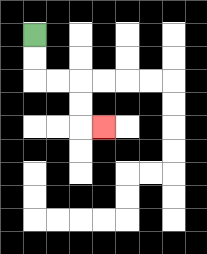{'start': '[1, 1]', 'end': '[4, 5]', 'path_directions': 'D,D,R,R,D,D,R', 'path_coordinates': '[[1, 1], [1, 2], [1, 3], [2, 3], [3, 3], [3, 4], [3, 5], [4, 5]]'}